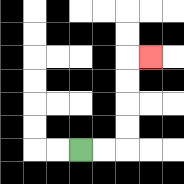{'start': '[3, 6]', 'end': '[6, 2]', 'path_directions': 'R,R,U,U,U,U,R', 'path_coordinates': '[[3, 6], [4, 6], [5, 6], [5, 5], [5, 4], [5, 3], [5, 2], [6, 2]]'}